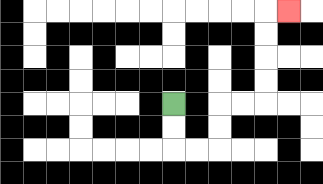{'start': '[7, 4]', 'end': '[12, 0]', 'path_directions': 'D,D,R,R,U,U,R,R,U,U,U,U,R', 'path_coordinates': '[[7, 4], [7, 5], [7, 6], [8, 6], [9, 6], [9, 5], [9, 4], [10, 4], [11, 4], [11, 3], [11, 2], [11, 1], [11, 0], [12, 0]]'}